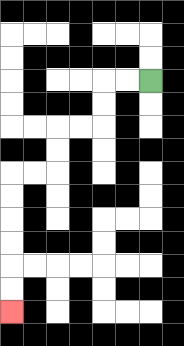{'start': '[6, 3]', 'end': '[0, 13]', 'path_directions': 'L,L,D,D,L,L,D,D,L,L,D,D,D,D,D,D', 'path_coordinates': '[[6, 3], [5, 3], [4, 3], [4, 4], [4, 5], [3, 5], [2, 5], [2, 6], [2, 7], [1, 7], [0, 7], [0, 8], [0, 9], [0, 10], [0, 11], [0, 12], [0, 13]]'}